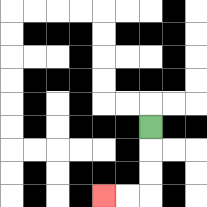{'start': '[6, 5]', 'end': '[4, 8]', 'path_directions': 'D,D,D,L,L', 'path_coordinates': '[[6, 5], [6, 6], [6, 7], [6, 8], [5, 8], [4, 8]]'}